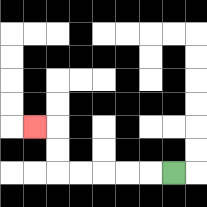{'start': '[7, 7]', 'end': '[1, 5]', 'path_directions': 'L,L,L,L,L,U,U,L', 'path_coordinates': '[[7, 7], [6, 7], [5, 7], [4, 7], [3, 7], [2, 7], [2, 6], [2, 5], [1, 5]]'}